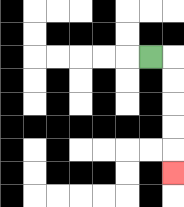{'start': '[6, 2]', 'end': '[7, 7]', 'path_directions': 'R,D,D,D,D,D', 'path_coordinates': '[[6, 2], [7, 2], [7, 3], [7, 4], [7, 5], [7, 6], [7, 7]]'}